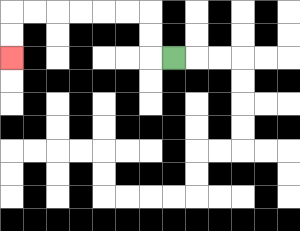{'start': '[7, 2]', 'end': '[0, 2]', 'path_directions': 'L,U,U,L,L,L,L,L,L,D,D', 'path_coordinates': '[[7, 2], [6, 2], [6, 1], [6, 0], [5, 0], [4, 0], [3, 0], [2, 0], [1, 0], [0, 0], [0, 1], [0, 2]]'}